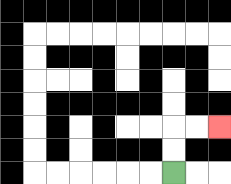{'start': '[7, 7]', 'end': '[9, 5]', 'path_directions': 'U,U,R,R', 'path_coordinates': '[[7, 7], [7, 6], [7, 5], [8, 5], [9, 5]]'}